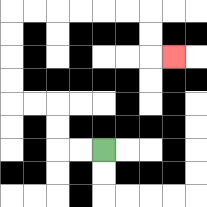{'start': '[4, 6]', 'end': '[7, 2]', 'path_directions': 'L,L,U,U,L,L,U,U,U,U,R,R,R,R,R,R,D,D,R', 'path_coordinates': '[[4, 6], [3, 6], [2, 6], [2, 5], [2, 4], [1, 4], [0, 4], [0, 3], [0, 2], [0, 1], [0, 0], [1, 0], [2, 0], [3, 0], [4, 0], [5, 0], [6, 0], [6, 1], [6, 2], [7, 2]]'}